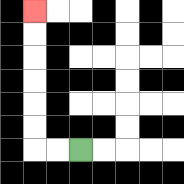{'start': '[3, 6]', 'end': '[1, 0]', 'path_directions': 'L,L,U,U,U,U,U,U', 'path_coordinates': '[[3, 6], [2, 6], [1, 6], [1, 5], [1, 4], [1, 3], [1, 2], [1, 1], [1, 0]]'}